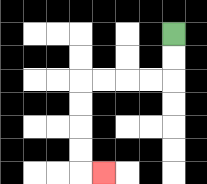{'start': '[7, 1]', 'end': '[4, 7]', 'path_directions': 'D,D,L,L,L,L,D,D,D,D,R', 'path_coordinates': '[[7, 1], [7, 2], [7, 3], [6, 3], [5, 3], [4, 3], [3, 3], [3, 4], [3, 5], [3, 6], [3, 7], [4, 7]]'}